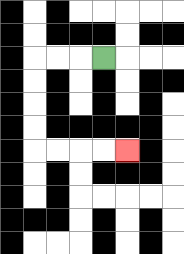{'start': '[4, 2]', 'end': '[5, 6]', 'path_directions': 'L,L,L,D,D,D,D,R,R,R,R', 'path_coordinates': '[[4, 2], [3, 2], [2, 2], [1, 2], [1, 3], [1, 4], [1, 5], [1, 6], [2, 6], [3, 6], [4, 6], [5, 6]]'}